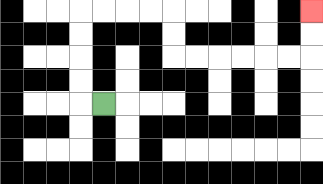{'start': '[4, 4]', 'end': '[13, 0]', 'path_directions': 'L,U,U,U,U,R,R,R,R,D,D,R,R,R,R,R,R,U,U', 'path_coordinates': '[[4, 4], [3, 4], [3, 3], [3, 2], [3, 1], [3, 0], [4, 0], [5, 0], [6, 0], [7, 0], [7, 1], [7, 2], [8, 2], [9, 2], [10, 2], [11, 2], [12, 2], [13, 2], [13, 1], [13, 0]]'}